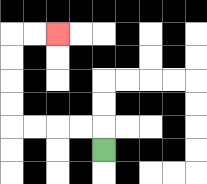{'start': '[4, 6]', 'end': '[2, 1]', 'path_directions': 'U,L,L,L,L,U,U,U,U,R,R', 'path_coordinates': '[[4, 6], [4, 5], [3, 5], [2, 5], [1, 5], [0, 5], [0, 4], [0, 3], [0, 2], [0, 1], [1, 1], [2, 1]]'}